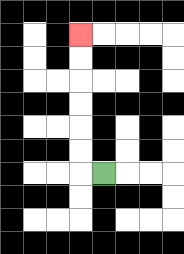{'start': '[4, 7]', 'end': '[3, 1]', 'path_directions': 'L,U,U,U,U,U,U', 'path_coordinates': '[[4, 7], [3, 7], [3, 6], [3, 5], [3, 4], [3, 3], [3, 2], [3, 1]]'}